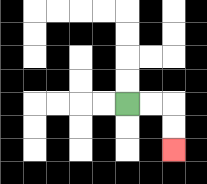{'start': '[5, 4]', 'end': '[7, 6]', 'path_directions': 'R,R,D,D', 'path_coordinates': '[[5, 4], [6, 4], [7, 4], [7, 5], [7, 6]]'}